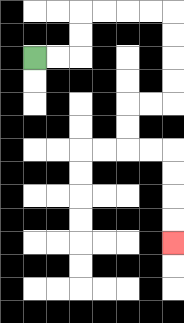{'start': '[1, 2]', 'end': '[7, 10]', 'path_directions': 'R,R,U,U,R,R,R,R,D,D,D,D,L,L,D,D,R,R,D,D,D,D', 'path_coordinates': '[[1, 2], [2, 2], [3, 2], [3, 1], [3, 0], [4, 0], [5, 0], [6, 0], [7, 0], [7, 1], [7, 2], [7, 3], [7, 4], [6, 4], [5, 4], [5, 5], [5, 6], [6, 6], [7, 6], [7, 7], [7, 8], [7, 9], [7, 10]]'}